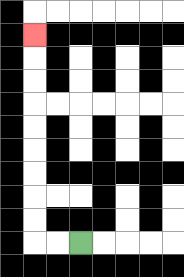{'start': '[3, 10]', 'end': '[1, 1]', 'path_directions': 'L,L,U,U,U,U,U,U,U,U,U', 'path_coordinates': '[[3, 10], [2, 10], [1, 10], [1, 9], [1, 8], [1, 7], [1, 6], [1, 5], [1, 4], [1, 3], [1, 2], [1, 1]]'}